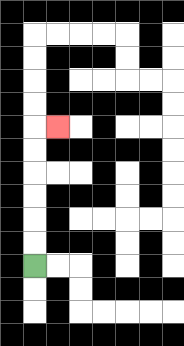{'start': '[1, 11]', 'end': '[2, 5]', 'path_directions': 'U,U,U,U,U,U,R', 'path_coordinates': '[[1, 11], [1, 10], [1, 9], [1, 8], [1, 7], [1, 6], [1, 5], [2, 5]]'}